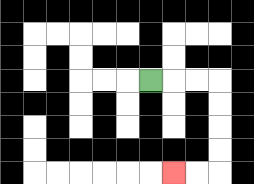{'start': '[6, 3]', 'end': '[7, 7]', 'path_directions': 'R,R,R,D,D,D,D,L,L', 'path_coordinates': '[[6, 3], [7, 3], [8, 3], [9, 3], [9, 4], [9, 5], [9, 6], [9, 7], [8, 7], [7, 7]]'}